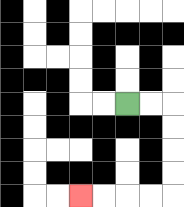{'start': '[5, 4]', 'end': '[3, 8]', 'path_directions': 'R,R,D,D,D,D,L,L,L,L', 'path_coordinates': '[[5, 4], [6, 4], [7, 4], [7, 5], [7, 6], [7, 7], [7, 8], [6, 8], [5, 8], [4, 8], [3, 8]]'}